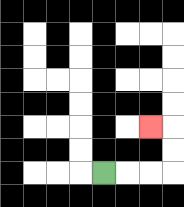{'start': '[4, 7]', 'end': '[6, 5]', 'path_directions': 'R,R,R,U,U,L', 'path_coordinates': '[[4, 7], [5, 7], [6, 7], [7, 7], [7, 6], [7, 5], [6, 5]]'}